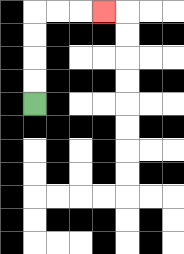{'start': '[1, 4]', 'end': '[4, 0]', 'path_directions': 'U,U,U,U,R,R,R', 'path_coordinates': '[[1, 4], [1, 3], [1, 2], [1, 1], [1, 0], [2, 0], [3, 0], [4, 0]]'}